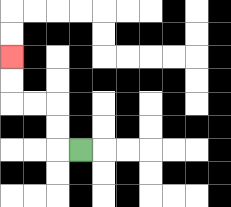{'start': '[3, 6]', 'end': '[0, 2]', 'path_directions': 'L,U,U,L,L,U,U', 'path_coordinates': '[[3, 6], [2, 6], [2, 5], [2, 4], [1, 4], [0, 4], [0, 3], [0, 2]]'}